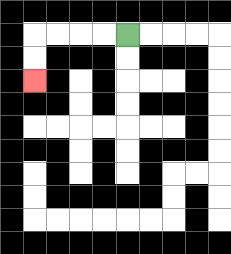{'start': '[5, 1]', 'end': '[1, 3]', 'path_directions': 'L,L,L,L,D,D', 'path_coordinates': '[[5, 1], [4, 1], [3, 1], [2, 1], [1, 1], [1, 2], [1, 3]]'}